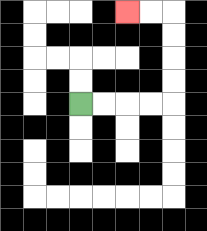{'start': '[3, 4]', 'end': '[5, 0]', 'path_directions': 'R,R,R,R,U,U,U,U,L,L', 'path_coordinates': '[[3, 4], [4, 4], [5, 4], [6, 4], [7, 4], [7, 3], [7, 2], [7, 1], [7, 0], [6, 0], [5, 0]]'}